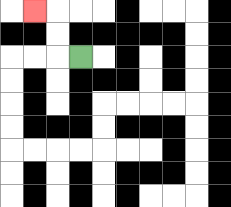{'start': '[3, 2]', 'end': '[1, 0]', 'path_directions': 'L,U,U,L', 'path_coordinates': '[[3, 2], [2, 2], [2, 1], [2, 0], [1, 0]]'}